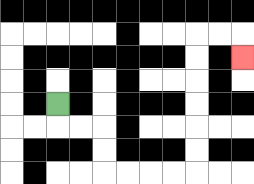{'start': '[2, 4]', 'end': '[10, 2]', 'path_directions': 'D,R,R,D,D,R,R,R,R,U,U,U,U,U,U,R,R,D', 'path_coordinates': '[[2, 4], [2, 5], [3, 5], [4, 5], [4, 6], [4, 7], [5, 7], [6, 7], [7, 7], [8, 7], [8, 6], [8, 5], [8, 4], [8, 3], [8, 2], [8, 1], [9, 1], [10, 1], [10, 2]]'}